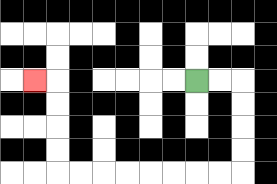{'start': '[8, 3]', 'end': '[1, 3]', 'path_directions': 'R,R,D,D,D,D,L,L,L,L,L,L,L,L,U,U,U,U,L', 'path_coordinates': '[[8, 3], [9, 3], [10, 3], [10, 4], [10, 5], [10, 6], [10, 7], [9, 7], [8, 7], [7, 7], [6, 7], [5, 7], [4, 7], [3, 7], [2, 7], [2, 6], [2, 5], [2, 4], [2, 3], [1, 3]]'}